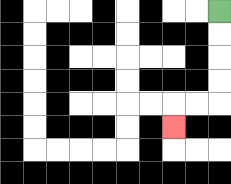{'start': '[9, 0]', 'end': '[7, 5]', 'path_directions': 'D,D,D,D,L,L,D', 'path_coordinates': '[[9, 0], [9, 1], [9, 2], [9, 3], [9, 4], [8, 4], [7, 4], [7, 5]]'}